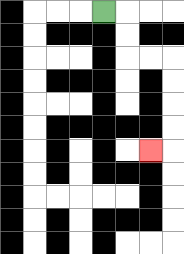{'start': '[4, 0]', 'end': '[6, 6]', 'path_directions': 'R,D,D,R,R,D,D,D,D,L', 'path_coordinates': '[[4, 0], [5, 0], [5, 1], [5, 2], [6, 2], [7, 2], [7, 3], [7, 4], [7, 5], [7, 6], [6, 6]]'}